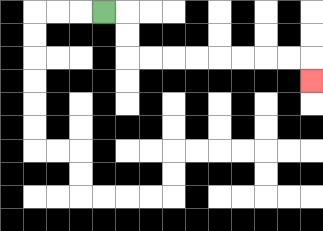{'start': '[4, 0]', 'end': '[13, 3]', 'path_directions': 'R,D,D,R,R,R,R,R,R,R,R,D', 'path_coordinates': '[[4, 0], [5, 0], [5, 1], [5, 2], [6, 2], [7, 2], [8, 2], [9, 2], [10, 2], [11, 2], [12, 2], [13, 2], [13, 3]]'}